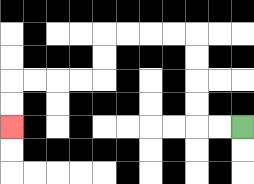{'start': '[10, 5]', 'end': '[0, 5]', 'path_directions': 'L,L,U,U,U,U,L,L,L,L,D,D,L,L,L,L,D,D', 'path_coordinates': '[[10, 5], [9, 5], [8, 5], [8, 4], [8, 3], [8, 2], [8, 1], [7, 1], [6, 1], [5, 1], [4, 1], [4, 2], [4, 3], [3, 3], [2, 3], [1, 3], [0, 3], [0, 4], [0, 5]]'}